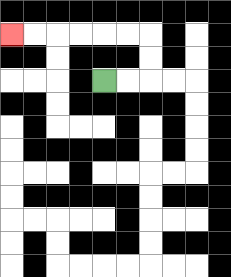{'start': '[4, 3]', 'end': '[0, 1]', 'path_directions': 'R,R,U,U,L,L,L,L,L,L', 'path_coordinates': '[[4, 3], [5, 3], [6, 3], [6, 2], [6, 1], [5, 1], [4, 1], [3, 1], [2, 1], [1, 1], [0, 1]]'}